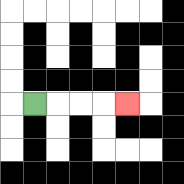{'start': '[1, 4]', 'end': '[5, 4]', 'path_directions': 'R,R,R,R', 'path_coordinates': '[[1, 4], [2, 4], [3, 4], [4, 4], [5, 4]]'}